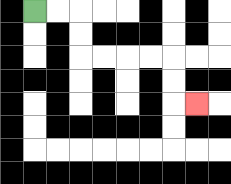{'start': '[1, 0]', 'end': '[8, 4]', 'path_directions': 'R,R,D,D,R,R,R,R,D,D,R', 'path_coordinates': '[[1, 0], [2, 0], [3, 0], [3, 1], [3, 2], [4, 2], [5, 2], [6, 2], [7, 2], [7, 3], [7, 4], [8, 4]]'}